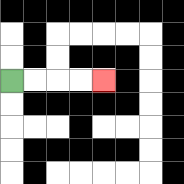{'start': '[0, 3]', 'end': '[4, 3]', 'path_directions': 'R,R,R,R', 'path_coordinates': '[[0, 3], [1, 3], [2, 3], [3, 3], [4, 3]]'}